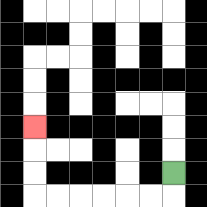{'start': '[7, 7]', 'end': '[1, 5]', 'path_directions': 'D,L,L,L,L,L,L,U,U,U', 'path_coordinates': '[[7, 7], [7, 8], [6, 8], [5, 8], [4, 8], [3, 8], [2, 8], [1, 8], [1, 7], [1, 6], [1, 5]]'}